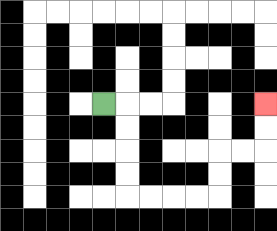{'start': '[4, 4]', 'end': '[11, 4]', 'path_directions': 'R,D,D,D,D,R,R,R,R,U,U,R,R,U,U', 'path_coordinates': '[[4, 4], [5, 4], [5, 5], [5, 6], [5, 7], [5, 8], [6, 8], [7, 8], [8, 8], [9, 8], [9, 7], [9, 6], [10, 6], [11, 6], [11, 5], [11, 4]]'}